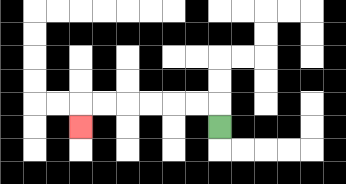{'start': '[9, 5]', 'end': '[3, 5]', 'path_directions': 'U,L,L,L,L,L,L,D', 'path_coordinates': '[[9, 5], [9, 4], [8, 4], [7, 4], [6, 4], [5, 4], [4, 4], [3, 4], [3, 5]]'}